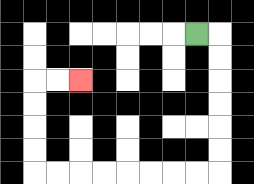{'start': '[8, 1]', 'end': '[3, 3]', 'path_directions': 'R,D,D,D,D,D,D,L,L,L,L,L,L,L,L,U,U,U,U,R,R', 'path_coordinates': '[[8, 1], [9, 1], [9, 2], [9, 3], [9, 4], [9, 5], [9, 6], [9, 7], [8, 7], [7, 7], [6, 7], [5, 7], [4, 7], [3, 7], [2, 7], [1, 7], [1, 6], [1, 5], [1, 4], [1, 3], [2, 3], [3, 3]]'}